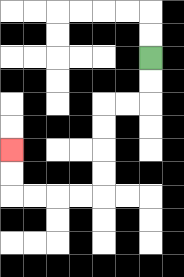{'start': '[6, 2]', 'end': '[0, 6]', 'path_directions': 'D,D,L,L,D,D,D,D,L,L,L,L,U,U', 'path_coordinates': '[[6, 2], [6, 3], [6, 4], [5, 4], [4, 4], [4, 5], [4, 6], [4, 7], [4, 8], [3, 8], [2, 8], [1, 8], [0, 8], [0, 7], [0, 6]]'}